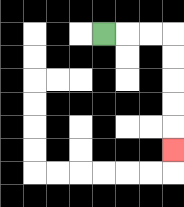{'start': '[4, 1]', 'end': '[7, 6]', 'path_directions': 'R,R,R,D,D,D,D,D', 'path_coordinates': '[[4, 1], [5, 1], [6, 1], [7, 1], [7, 2], [7, 3], [7, 4], [7, 5], [7, 6]]'}